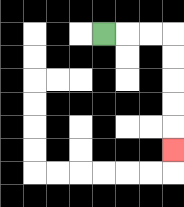{'start': '[4, 1]', 'end': '[7, 6]', 'path_directions': 'R,R,R,D,D,D,D,D', 'path_coordinates': '[[4, 1], [5, 1], [6, 1], [7, 1], [7, 2], [7, 3], [7, 4], [7, 5], [7, 6]]'}